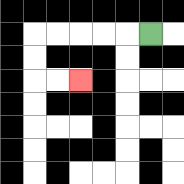{'start': '[6, 1]', 'end': '[3, 3]', 'path_directions': 'L,L,L,L,L,D,D,R,R', 'path_coordinates': '[[6, 1], [5, 1], [4, 1], [3, 1], [2, 1], [1, 1], [1, 2], [1, 3], [2, 3], [3, 3]]'}